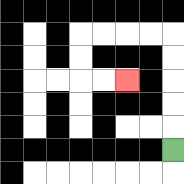{'start': '[7, 6]', 'end': '[5, 3]', 'path_directions': 'U,U,U,U,U,L,L,L,L,D,D,R,R', 'path_coordinates': '[[7, 6], [7, 5], [7, 4], [7, 3], [7, 2], [7, 1], [6, 1], [5, 1], [4, 1], [3, 1], [3, 2], [3, 3], [4, 3], [5, 3]]'}